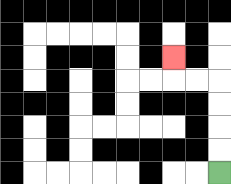{'start': '[9, 7]', 'end': '[7, 2]', 'path_directions': 'U,U,U,U,L,L,U', 'path_coordinates': '[[9, 7], [9, 6], [9, 5], [9, 4], [9, 3], [8, 3], [7, 3], [7, 2]]'}